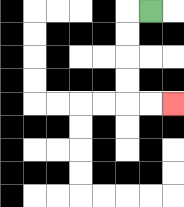{'start': '[6, 0]', 'end': '[7, 4]', 'path_directions': 'L,D,D,D,D,R,R', 'path_coordinates': '[[6, 0], [5, 0], [5, 1], [5, 2], [5, 3], [5, 4], [6, 4], [7, 4]]'}